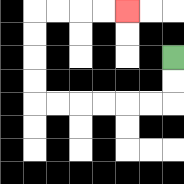{'start': '[7, 2]', 'end': '[5, 0]', 'path_directions': 'D,D,L,L,L,L,L,L,U,U,U,U,R,R,R,R', 'path_coordinates': '[[7, 2], [7, 3], [7, 4], [6, 4], [5, 4], [4, 4], [3, 4], [2, 4], [1, 4], [1, 3], [1, 2], [1, 1], [1, 0], [2, 0], [3, 0], [4, 0], [5, 0]]'}